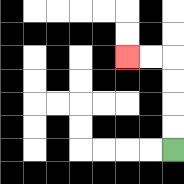{'start': '[7, 6]', 'end': '[5, 2]', 'path_directions': 'U,U,U,U,L,L', 'path_coordinates': '[[7, 6], [7, 5], [7, 4], [7, 3], [7, 2], [6, 2], [5, 2]]'}